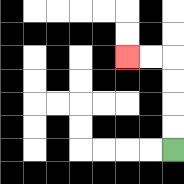{'start': '[7, 6]', 'end': '[5, 2]', 'path_directions': 'U,U,U,U,L,L', 'path_coordinates': '[[7, 6], [7, 5], [7, 4], [7, 3], [7, 2], [6, 2], [5, 2]]'}